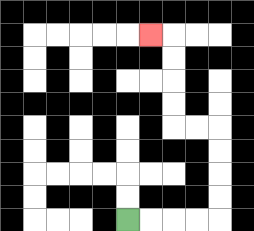{'start': '[5, 9]', 'end': '[6, 1]', 'path_directions': 'R,R,R,R,U,U,U,U,L,L,U,U,U,U,L', 'path_coordinates': '[[5, 9], [6, 9], [7, 9], [8, 9], [9, 9], [9, 8], [9, 7], [9, 6], [9, 5], [8, 5], [7, 5], [7, 4], [7, 3], [7, 2], [7, 1], [6, 1]]'}